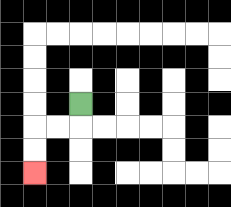{'start': '[3, 4]', 'end': '[1, 7]', 'path_directions': 'D,L,L,D,D', 'path_coordinates': '[[3, 4], [3, 5], [2, 5], [1, 5], [1, 6], [1, 7]]'}